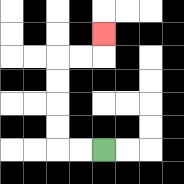{'start': '[4, 6]', 'end': '[4, 1]', 'path_directions': 'L,L,U,U,U,U,R,R,U', 'path_coordinates': '[[4, 6], [3, 6], [2, 6], [2, 5], [2, 4], [2, 3], [2, 2], [3, 2], [4, 2], [4, 1]]'}